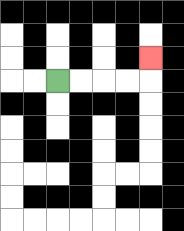{'start': '[2, 3]', 'end': '[6, 2]', 'path_directions': 'R,R,R,R,U', 'path_coordinates': '[[2, 3], [3, 3], [4, 3], [5, 3], [6, 3], [6, 2]]'}